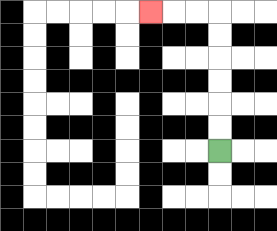{'start': '[9, 6]', 'end': '[6, 0]', 'path_directions': 'U,U,U,U,U,U,L,L,L', 'path_coordinates': '[[9, 6], [9, 5], [9, 4], [9, 3], [9, 2], [9, 1], [9, 0], [8, 0], [7, 0], [6, 0]]'}